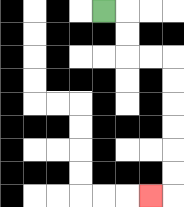{'start': '[4, 0]', 'end': '[6, 8]', 'path_directions': 'R,D,D,R,R,D,D,D,D,D,D,L', 'path_coordinates': '[[4, 0], [5, 0], [5, 1], [5, 2], [6, 2], [7, 2], [7, 3], [7, 4], [7, 5], [7, 6], [7, 7], [7, 8], [6, 8]]'}